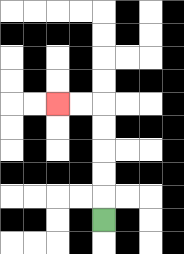{'start': '[4, 9]', 'end': '[2, 4]', 'path_directions': 'U,U,U,U,U,L,L', 'path_coordinates': '[[4, 9], [4, 8], [4, 7], [4, 6], [4, 5], [4, 4], [3, 4], [2, 4]]'}